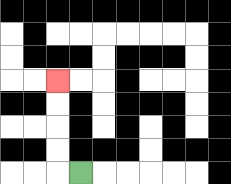{'start': '[3, 7]', 'end': '[2, 3]', 'path_directions': 'L,U,U,U,U', 'path_coordinates': '[[3, 7], [2, 7], [2, 6], [2, 5], [2, 4], [2, 3]]'}